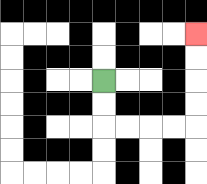{'start': '[4, 3]', 'end': '[8, 1]', 'path_directions': 'D,D,R,R,R,R,U,U,U,U', 'path_coordinates': '[[4, 3], [4, 4], [4, 5], [5, 5], [6, 5], [7, 5], [8, 5], [8, 4], [8, 3], [8, 2], [8, 1]]'}